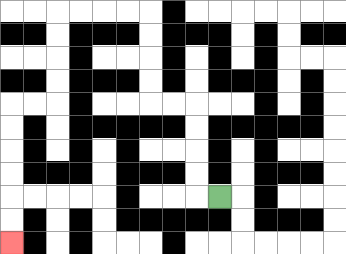{'start': '[9, 8]', 'end': '[0, 10]', 'path_directions': 'L,U,U,U,U,L,L,U,U,U,U,L,L,L,L,D,D,D,D,L,L,D,D,D,D,D,D', 'path_coordinates': '[[9, 8], [8, 8], [8, 7], [8, 6], [8, 5], [8, 4], [7, 4], [6, 4], [6, 3], [6, 2], [6, 1], [6, 0], [5, 0], [4, 0], [3, 0], [2, 0], [2, 1], [2, 2], [2, 3], [2, 4], [1, 4], [0, 4], [0, 5], [0, 6], [0, 7], [0, 8], [0, 9], [0, 10]]'}